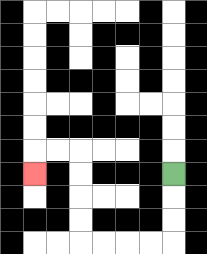{'start': '[7, 7]', 'end': '[1, 7]', 'path_directions': 'D,D,D,L,L,L,L,U,U,U,U,L,L,D', 'path_coordinates': '[[7, 7], [7, 8], [7, 9], [7, 10], [6, 10], [5, 10], [4, 10], [3, 10], [3, 9], [3, 8], [3, 7], [3, 6], [2, 6], [1, 6], [1, 7]]'}